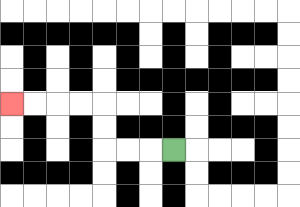{'start': '[7, 6]', 'end': '[0, 4]', 'path_directions': 'L,L,L,U,U,L,L,L,L', 'path_coordinates': '[[7, 6], [6, 6], [5, 6], [4, 6], [4, 5], [4, 4], [3, 4], [2, 4], [1, 4], [0, 4]]'}